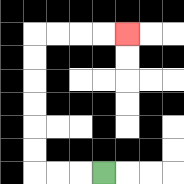{'start': '[4, 7]', 'end': '[5, 1]', 'path_directions': 'L,L,L,U,U,U,U,U,U,R,R,R,R', 'path_coordinates': '[[4, 7], [3, 7], [2, 7], [1, 7], [1, 6], [1, 5], [1, 4], [1, 3], [1, 2], [1, 1], [2, 1], [3, 1], [4, 1], [5, 1]]'}